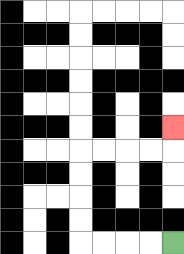{'start': '[7, 10]', 'end': '[7, 5]', 'path_directions': 'L,L,L,L,U,U,U,U,R,R,R,R,U', 'path_coordinates': '[[7, 10], [6, 10], [5, 10], [4, 10], [3, 10], [3, 9], [3, 8], [3, 7], [3, 6], [4, 6], [5, 6], [6, 6], [7, 6], [7, 5]]'}